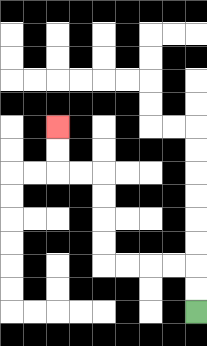{'start': '[8, 13]', 'end': '[2, 5]', 'path_directions': 'U,U,L,L,L,L,U,U,U,U,L,L,U,U', 'path_coordinates': '[[8, 13], [8, 12], [8, 11], [7, 11], [6, 11], [5, 11], [4, 11], [4, 10], [4, 9], [4, 8], [4, 7], [3, 7], [2, 7], [2, 6], [2, 5]]'}